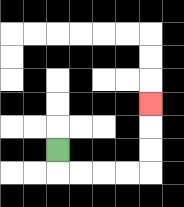{'start': '[2, 6]', 'end': '[6, 4]', 'path_directions': 'D,R,R,R,R,U,U,U', 'path_coordinates': '[[2, 6], [2, 7], [3, 7], [4, 7], [5, 7], [6, 7], [6, 6], [6, 5], [6, 4]]'}